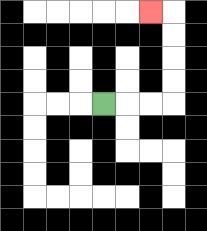{'start': '[4, 4]', 'end': '[6, 0]', 'path_directions': 'R,R,R,U,U,U,U,L', 'path_coordinates': '[[4, 4], [5, 4], [6, 4], [7, 4], [7, 3], [7, 2], [7, 1], [7, 0], [6, 0]]'}